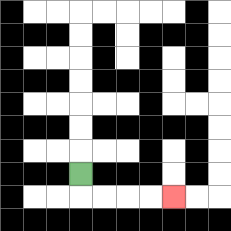{'start': '[3, 7]', 'end': '[7, 8]', 'path_directions': 'D,R,R,R,R', 'path_coordinates': '[[3, 7], [3, 8], [4, 8], [5, 8], [6, 8], [7, 8]]'}